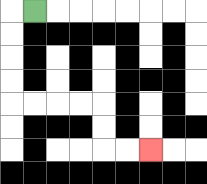{'start': '[1, 0]', 'end': '[6, 6]', 'path_directions': 'L,D,D,D,D,R,R,R,R,D,D,R,R', 'path_coordinates': '[[1, 0], [0, 0], [0, 1], [0, 2], [0, 3], [0, 4], [1, 4], [2, 4], [3, 4], [4, 4], [4, 5], [4, 6], [5, 6], [6, 6]]'}